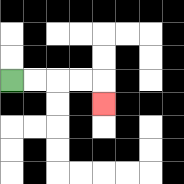{'start': '[0, 3]', 'end': '[4, 4]', 'path_directions': 'R,R,R,R,D', 'path_coordinates': '[[0, 3], [1, 3], [2, 3], [3, 3], [4, 3], [4, 4]]'}